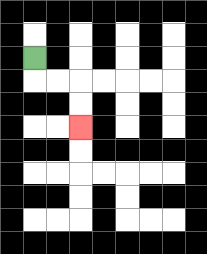{'start': '[1, 2]', 'end': '[3, 5]', 'path_directions': 'D,R,R,D,D', 'path_coordinates': '[[1, 2], [1, 3], [2, 3], [3, 3], [3, 4], [3, 5]]'}